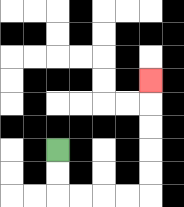{'start': '[2, 6]', 'end': '[6, 3]', 'path_directions': 'D,D,R,R,R,R,U,U,U,U,U', 'path_coordinates': '[[2, 6], [2, 7], [2, 8], [3, 8], [4, 8], [5, 8], [6, 8], [6, 7], [6, 6], [6, 5], [6, 4], [6, 3]]'}